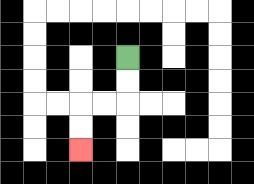{'start': '[5, 2]', 'end': '[3, 6]', 'path_directions': 'D,D,L,L,D,D', 'path_coordinates': '[[5, 2], [5, 3], [5, 4], [4, 4], [3, 4], [3, 5], [3, 6]]'}